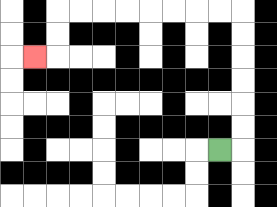{'start': '[9, 6]', 'end': '[1, 2]', 'path_directions': 'R,U,U,U,U,U,U,L,L,L,L,L,L,L,L,D,D,L', 'path_coordinates': '[[9, 6], [10, 6], [10, 5], [10, 4], [10, 3], [10, 2], [10, 1], [10, 0], [9, 0], [8, 0], [7, 0], [6, 0], [5, 0], [4, 0], [3, 0], [2, 0], [2, 1], [2, 2], [1, 2]]'}